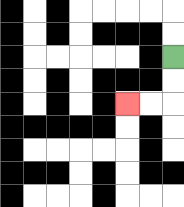{'start': '[7, 2]', 'end': '[5, 4]', 'path_directions': 'D,D,L,L', 'path_coordinates': '[[7, 2], [7, 3], [7, 4], [6, 4], [5, 4]]'}